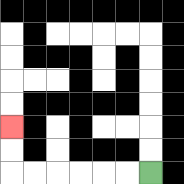{'start': '[6, 7]', 'end': '[0, 5]', 'path_directions': 'L,L,L,L,L,L,U,U', 'path_coordinates': '[[6, 7], [5, 7], [4, 7], [3, 7], [2, 7], [1, 7], [0, 7], [0, 6], [0, 5]]'}